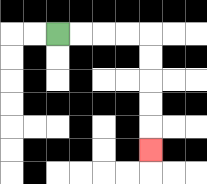{'start': '[2, 1]', 'end': '[6, 6]', 'path_directions': 'R,R,R,R,D,D,D,D,D', 'path_coordinates': '[[2, 1], [3, 1], [4, 1], [5, 1], [6, 1], [6, 2], [6, 3], [6, 4], [6, 5], [6, 6]]'}